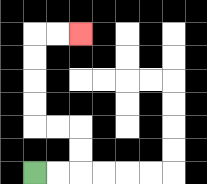{'start': '[1, 7]', 'end': '[3, 1]', 'path_directions': 'R,R,U,U,L,L,U,U,U,U,R,R', 'path_coordinates': '[[1, 7], [2, 7], [3, 7], [3, 6], [3, 5], [2, 5], [1, 5], [1, 4], [1, 3], [1, 2], [1, 1], [2, 1], [3, 1]]'}